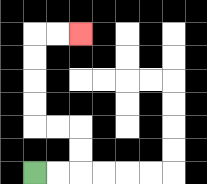{'start': '[1, 7]', 'end': '[3, 1]', 'path_directions': 'R,R,U,U,L,L,U,U,U,U,R,R', 'path_coordinates': '[[1, 7], [2, 7], [3, 7], [3, 6], [3, 5], [2, 5], [1, 5], [1, 4], [1, 3], [1, 2], [1, 1], [2, 1], [3, 1]]'}